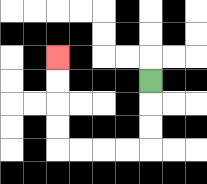{'start': '[6, 3]', 'end': '[2, 2]', 'path_directions': 'D,D,D,L,L,L,L,U,U,U,U', 'path_coordinates': '[[6, 3], [6, 4], [6, 5], [6, 6], [5, 6], [4, 6], [3, 6], [2, 6], [2, 5], [2, 4], [2, 3], [2, 2]]'}